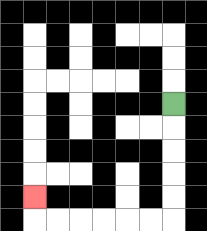{'start': '[7, 4]', 'end': '[1, 8]', 'path_directions': 'D,D,D,D,D,L,L,L,L,L,L,U', 'path_coordinates': '[[7, 4], [7, 5], [7, 6], [7, 7], [7, 8], [7, 9], [6, 9], [5, 9], [4, 9], [3, 9], [2, 9], [1, 9], [1, 8]]'}